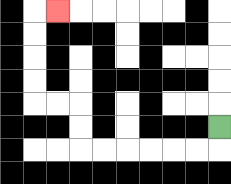{'start': '[9, 5]', 'end': '[2, 0]', 'path_directions': 'D,L,L,L,L,L,L,U,U,L,L,U,U,U,U,R', 'path_coordinates': '[[9, 5], [9, 6], [8, 6], [7, 6], [6, 6], [5, 6], [4, 6], [3, 6], [3, 5], [3, 4], [2, 4], [1, 4], [1, 3], [1, 2], [1, 1], [1, 0], [2, 0]]'}